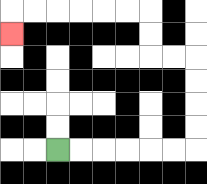{'start': '[2, 6]', 'end': '[0, 1]', 'path_directions': 'R,R,R,R,R,R,U,U,U,U,L,L,U,U,L,L,L,L,L,L,D', 'path_coordinates': '[[2, 6], [3, 6], [4, 6], [5, 6], [6, 6], [7, 6], [8, 6], [8, 5], [8, 4], [8, 3], [8, 2], [7, 2], [6, 2], [6, 1], [6, 0], [5, 0], [4, 0], [3, 0], [2, 0], [1, 0], [0, 0], [0, 1]]'}